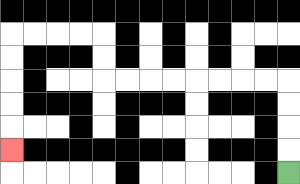{'start': '[12, 7]', 'end': '[0, 6]', 'path_directions': 'U,U,U,U,L,L,L,L,L,L,L,L,U,U,L,L,L,L,D,D,D,D,D', 'path_coordinates': '[[12, 7], [12, 6], [12, 5], [12, 4], [12, 3], [11, 3], [10, 3], [9, 3], [8, 3], [7, 3], [6, 3], [5, 3], [4, 3], [4, 2], [4, 1], [3, 1], [2, 1], [1, 1], [0, 1], [0, 2], [0, 3], [0, 4], [0, 5], [0, 6]]'}